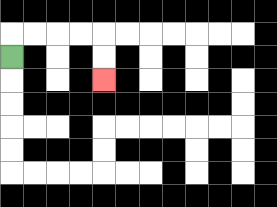{'start': '[0, 2]', 'end': '[4, 3]', 'path_directions': 'U,R,R,R,R,D,D', 'path_coordinates': '[[0, 2], [0, 1], [1, 1], [2, 1], [3, 1], [4, 1], [4, 2], [4, 3]]'}